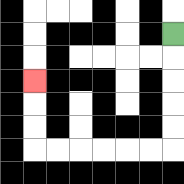{'start': '[7, 1]', 'end': '[1, 3]', 'path_directions': 'D,D,D,D,D,L,L,L,L,L,L,U,U,U', 'path_coordinates': '[[7, 1], [7, 2], [7, 3], [7, 4], [7, 5], [7, 6], [6, 6], [5, 6], [4, 6], [3, 6], [2, 6], [1, 6], [1, 5], [1, 4], [1, 3]]'}